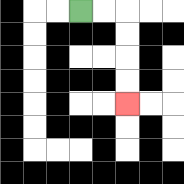{'start': '[3, 0]', 'end': '[5, 4]', 'path_directions': 'R,R,D,D,D,D', 'path_coordinates': '[[3, 0], [4, 0], [5, 0], [5, 1], [5, 2], [5, 3], [5, 4]]'}